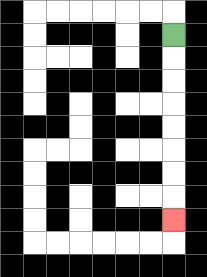{'start': '[7, 1]', 'end': '[7, 9]', 'path_directions': 'D,D,D,D,D,D,D,D', 'path_coordinates': '[[7, 1], [7, 2], [7, 3], [7, 4], [7, 5], [7, 6], [7, 7], [7, 8], [7, 9]]'}